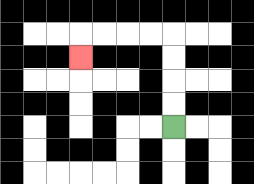{'start': '[7, 5]', 'end': '[3, 2]', 'path_directions': 'U,U,U,U,L,L,L,L,D', 'path_coordinates': '[[7, 5], [7, 4], [7, 3], [7, 2], [7, 1], [6, 1], [5, 1], [4, 1], [3, 1], [3, 2]]'}